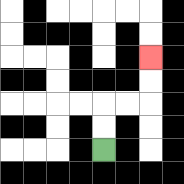{'start': '[4, 6]', 'end': '[6, 2]', 'path_directions': 'U,U,R,R,U,U', 'path_coordinates': '[[4, 6], [4, 5], [4, 4], [5, 4], [6, 4], [6, 3], [6, 2]]'}